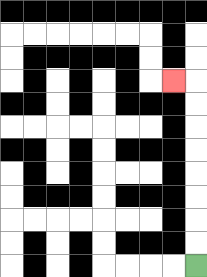{'start': '[8, 11]', 'end': '[7, 3]', 'path_directions': 'U,U,U,U,U,U,U,U,L', 'path_coordinates': '[[8, 11], [8, 10], [8, 9], [8, 8], [8, 7], [8, 6], [8, 5], [8, 4], [8, 3], [7, 3]]'}